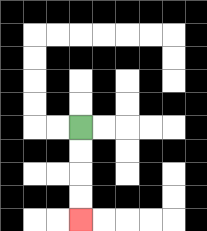{'start': '[3, 5]', 'end': '[3, 9]', 'path_directions': 'D,D,D,D', 'path_coordinates': '[[3, 5], [3, 6], [3, 7], [3, 8], [3, 9]]'}